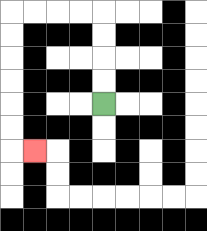{'start': '[4, 4]', 'end': '[1, 6]', 'path_directions': 'U,U,U,U,L,L,L,L,D,D,D,D,D,D,R', 'path_coordinates': '[[4, 4], [4, 3], [4, 2], [4, 1], [4, 0], [3, 0], [2, 0], [1, 0], [0, 0], [0, 1], [0, 2], [0, 3], [0, 4], [0, 5], [0, 6], [1, 6]]'}